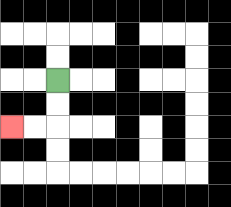{'start': '[2, 3]', 'end': '[0, 5]', 'path_directions': 'D,D,L,L', 'path_coordinates': '[[2, 3], [2, 4], [2, 5], [1, 5], [0, 5]]'}